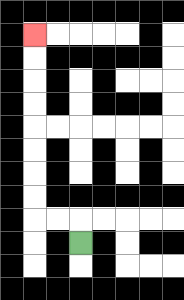{'start': '[3, 10]', 'end': '[1, 1]', 'path_directions': 'U,L,L,U,U,U,U,U,U,U,U', 'path_coordinates': '[[3, 10], [3, 9], [2, 9], [1, 9], [1, 8], [1, 7], [1, 6], [1, 5], [1, 4], [1, 3], [1, 2], [1, 1]]'}